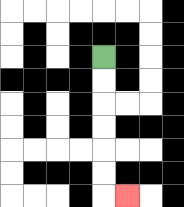{'start': '[4, 2]', 'end': '[5, 8]', 'path_directions': 'D,D,D,D,D,D,R', 'path_coordinates': '[[4, 2], [4, 3], [4, 4], [4, 5], [4, 6], [4, 7], [4, 8], [5, 8]]'}